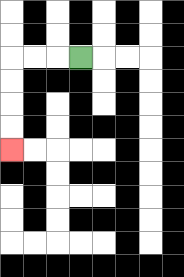{'start': '[3, 2]', 'end': '[0, 6]', 'path_directions': 'L,L,L,D,D,D,D', 'path_coordinates': '[[3, 2], [2, 2], [1, 2], [0, 2], [0, 3], [0, 4], [0, 5], [0, 6]]'}